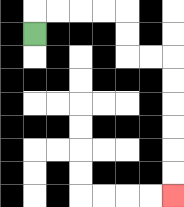{'start': '[1, 1]', 'end': '[7, 8]', 'path_directions': 'U,R,R,R,R,D,D,R,R,D,D,D,D,D,D', 'path_coordinates': '[[1, 1], [1, 0], [2, 0], [3, 0], [4, 0], [5, 0], [5, 1], [5, 2], [6, 2], [7, 2], [7, 3], [7, 4], [7, 5], [7, 6], [7, 7], [7, 8]]'}